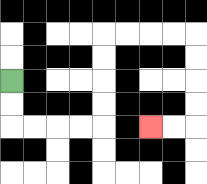{'start': '[0, 3]', 'end': '[6, 5]', 'path_directions': 'D,D,R,R,R,R,U,U,U,U,R,R,R,R,D,D,D,D,L,L', 'path_coordinates': '[[0, 3], [0, 4], [0, 5], [1, 5], [2, 5], [3, 5], [4, 5], [4, 4], [4, 3], [4, 2], [4, 1], [5, 1], [6, 1], [7, 1], [8, 1], [8, 2], [8, 3], [8, 4], [8, 5], [7, 5], [6, 5]]'}